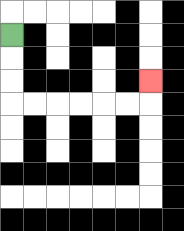{'start': '[0, 1]', 'end': '[6, 3]', 'path_directions': 'D,D,D,R,R,R,R,R,R,U', 'path_coordinates': '[[0, 1], [0, 2], [0, 3], [0, 4], [1, 4], [2, 4], [3, 4], [4, 4], [5, 4], [6, 4], [6, 3]]'}